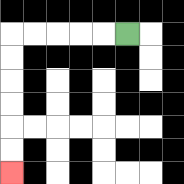{'start': '[5, 1]', 'end': '[0, 7]', 'path_directions': 'L,L,L,L,L,D,D,D,D,D,D', 'path_coordinates': '[[5, 1], [4, 1], [3, 1], [2, 1], [1, 1], [0, 1], [0, 2], [0, 3], [0, 4], [0, 5], [0, 6], [0, 7]]'}